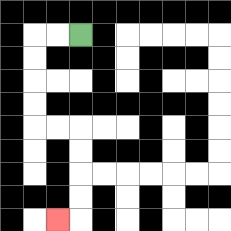{'start': '[3, 1]', 'end': '[2, 9]', 'path_directions': 'L,L,D,D,D,D,R,R,D,D,D,D,L', 'path_coordinates': '[[3, 1], [2, 1], [1, 1], [1, 2], [1, 3], [1, 4], [1, 5], [2, 5], [3, 5], [3, 6], [3, 7], [3, 8], [3, 9], [2, 9]]'}